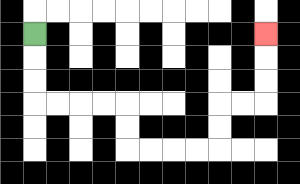{'start': '[1, 1]', 'end': '[11, 1]', 'path_directions': 'D,D,D,R,R,R,R,D,D,R,R,R,R,U,U,R,R,U,U,U', 'path_coordinates': '[[1, 1], [1, 2], [1, 3], [1, 4], [2, 4], [3, 4], [4, 4], [5, 4], [5, 5], [5, 6], [6, 6], [7, 6], [8, 6], [9, 6], [9, 5], [9, 4], [10, 4], [11, 4], [11, 3], [11, 2], [11, 1]]'}